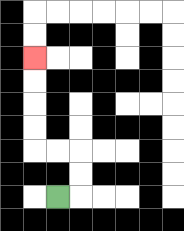{'start': '[2, 8]', 'end': '[1, 2]', 'path_directions': 'R,U,U,L,L,U,U,U,U', 'path_coordinates': '[[2, 8], [3, 8], [3, 7], [3, 6], [2, 6], [1, 6], [1, 5], [1, 4], [1, 3], [1, 2]]'}